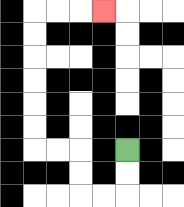{'start': '[5, 6]', 'end': '[4, 0]', 'path_directions': 'D,D,L,L,U,U,L,L,U,U,U,U,U,U,R,R,R', 'path_coordinates': '[[5, 6], [5, 7], [5, 8], [4, 8], [3, 8], [3, 7], [3, 6], [2, 6], [1, 6], [1, 5], [1, 4], [1, 3], [1, 2], [1, 1], [1, 0], [2, 0], [3, 0], [4, 0]]'}